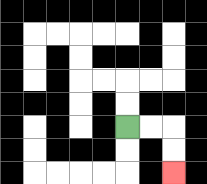{'start': '[5, 5]', 'end': '[7, 7]', 'path_directions': 'R,R,D,D', 'path_coordinates': '[[5, 5], [6, 5], [7, 5], [7, 6], [7, 7]]'}